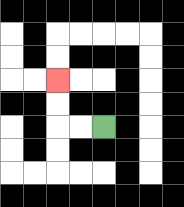{'start': '[4, 5]', 'end': '[2, 3]', 'path_directions': 'L,L,U,U', 'path_coordinates': '[[4, 5], [3, 5], [2, 5], [2, 4], [2, 3]]'}